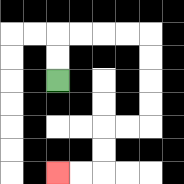{'start': '[2, 3]', 'end': '[2, 7]', 'path_directions': 'U,U,R,R,R,R,D,D,D,D,L,L,D,D,L,L', 'path_coordinates': '[[2, 3], [2, 2], [2, 1], [3, 1], [4, 1], [5, 1], [6, 1], [6, 2], [6, 3], [6, 4], [6, 5], [5, 5], [4, 5], [4, 6], [4, 7], [3, 7], [2, 7]]'}